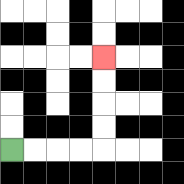{'start': '[0, 6]', 'end': '[4, 2]', 'path_directions': 'R,R,R,R,U,U,U,U', 'path_coordinates': '[[0, 6], [1, 6], [2, 6], [3, 6], [4, 6], [4, 5], [4, 4], [4, 3], [4, 2]]'}